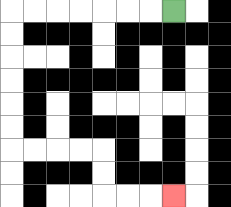{'start': '[7, 0]', 'end': '[7, 8]', 'path_directions': 'L,L,L,L,L,L,L,D,D,D,D,D,D,R,R,R,R,D,D,R,R,R', 'path_coordinates': '[[7, 0], [6, 0], [5, 0], [4, 0], [3, 0], [2, 0], [1, 0], [0, 0], [0, 1], [0, 2], [0, 3], [0, 4], [0, 5], [0, 6], [1, 6], [2, 6], [3, 6], [4, 6], [4, 7], [4, 8], [5, 8], [6, 8], [7, 8]]'}